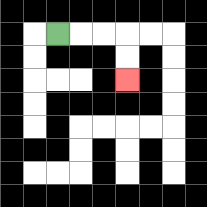{'start': '[2, 1]', 'end': '[5, 3]', 'path_directions': 'R,R,R,D,D', 'path_coordinates': '[[2, 1], [3, 1], [4, 1], [5, 1], [5, 2], [5, 3]]'}